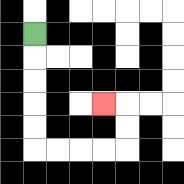{'start': '[1, 1]', 'end': '[4, 4]', 'path_directions': 'D,D,D,D,D,R,R,R,R,U,U,L', 'path_coordinates': '[[1, 1], [1, 2], [1, 3], [1, 4], [1, 5], [1, 6], [2, 6], [3, 6], [4, 6], [5, 6], [5, 5], [5, 4], [4, 4]]'}